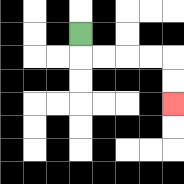{'start': '[3, 1]', 'end': '[7, 4]', 'path_directions': 'D,R,R,R,R,D,D', 'path_coordinates': '[[3, 1], [3, 2], [4, 2], [5, 2], [6, 2], [7, 2], [7, 3], [7, 4]]'}